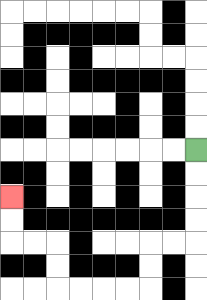{'start': '[8, 6]', 'end': '[0, 8]', 'path_directions': 'D,D,D,D,L,L,D,D,L,L,L,L,U,U,L,L,U,U', 'path_coordinates': '[[8, 6], [8, 7], [8, 8], [8, 9], [8, 10], [7, 10], [6, 10], [6, 11], [6, 12], [5, 12], [4, 12], [3, 12], [2, 12], [2, 11], [2, 10], [1, 10], [0, 10], [0, 9], [0, 8]]'}